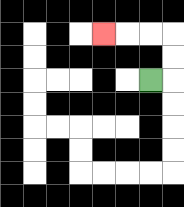{'start': '[6, 3]', 'end': '[4, 1]', 'path_directions': 'R,U,U,L,L,L', 'path_coordinates': '[[6, 3], [7, 3], [7, 2], [7, 1], [6, 1], [5, 1], [4, 1]]'}